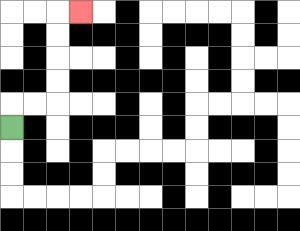{'start': '[0, 5]', 'end': '[3, 0]', 'path_directions': 'U,R,R,U,U,U,U,R', 'path_coordinates': '[[0, 5], [0, 4], [1, 4], [2, 4], [2, 3], [2, 2], [2, 1], [2, 0], [3, 0]]'}